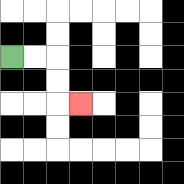{'start': '[0, 2]', 'end': '[3, 4]', 'path_directions': 'R,R,D,D,R', 'path_coordinates': '[[0, 2], [1, 2], [2, 2], [2, 3], [2, 4], [3, 4]]'}